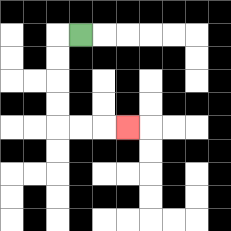{'start': '[3, 1]', 'end': '[5, 5]', 'path_directions': 'L,D,D,D,D,R,R,R', 'path_coordinates': '[[3, 1], [2, 1], [2, 2], [2, 3], [2, 4], [2, 5], [3, 5], [4, 5], [5, 5]]'}